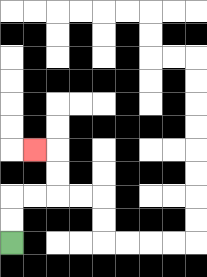{'start': '[0, 10]', 'end': '[1, 6]', 'path_directions': 'U,U,R,R,U,U,L', 'path_coordinates': '[[0, 10], [0, 9], [0, 8], [1, 8], [2, 8], [2, 7], [2, 6], [1, 6]]'}